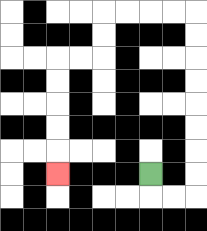{'start': '[6, 7]', 'end': '[2, 7]', 'path_directions': 'D,R,R,U,U,U,U,U,U,U,U,L,L,L,L,D,D,L,L,D,D,D,D,D', 'path_coordinates': '[[6, 7], [6, 8], [7, 8], [8, 8], [8, 7], [8, 6], [8, 5], [8, 4], [8, 3], [8, 2], [8, 1], [8, 0], [7, 0], [6, 0], [5, 0], [4, 0], [4, 1], [4, 2], [3, 2], [2, 2], [2, 3], [2, 4], [2, 5], [2, 6], [2, 7]]'}